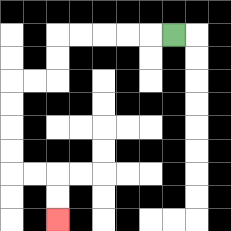{'start': '[7, 1]', 'end': '[2, 9]', 'path_directions': 'L,L,L,L,L,D,D,L,L,D,D,D,D,R,R,D,D', 'path_coordinates': '[[7, 1], [6, 1], [5, 1], [4, 1], [3, 1], [2, 1], [2, 2], [2, 3], [1, 3], [0, 3], [0, 4], [0, 5], [0, 6], [0, 7], [1, 7], [2, 7], [2, 8], [2, 9]]'}